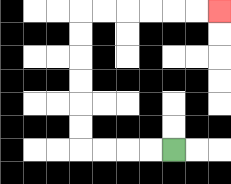{'start': '[7, 6]', 'end': '[9, 0]', 'path_directions': 'L,L,L,L,U,U,U,U,U,U,R,R,R,R,R,R', 'path_coordinates': '[[7, 6], [6, 6], [5, 6], [4, 6], [3, 6], [3, 5], [3, 4], [3, 3], [3, 2], [3, 1], [3, 0], [4, 0], [5, 0], [6, 0], [7, 0], [8, 0], [9, 0]]'}